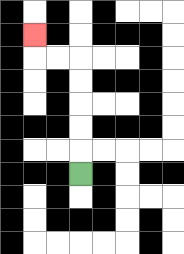{'start': '[3, 7]', 'end': '[1, 1]', 'path_directions': 'U,U,U,U,U,L,L,U', 'path_coordinates': '[[3, 7], [3, 6], [3, 5], [3, 4], [3, 3], [3, 2], [2, 2], [1, 2], [1, 1]]'}